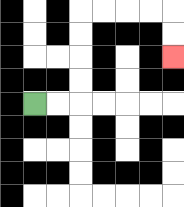{'start': '[1, 4]', 'end': '[7, 2]', 'path_directions': 'R,R,U,U,U,U,R,R,R,R,D,D', 'path_coordinates': '[[1, 4], [2, 4], [3, 4], [3, 3], [3, 2], [3, 1], [3, 0], [4, 0], [5, 0], [6, 0], [7, 0], [7, 1], [7, 2]]'}